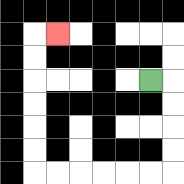{'start': '[6, 3]', 'end': '[2, 1]', 'path_directions': 'R,D,D,D,D,L,L,L,L,L,L,U,U,U,U,U,U,R', 'path_coordinates': '[[6, 3], [7, 3], [7, 4], [7, 5], [7, 6], [7, 7], [6, 7], [5, 7], [4, 7], [3, 7], [2, 7], [1, 7], [1, 6], [1, 5], [1, 4], [1, 3], [1, 2], [1, 1], [2, 1]]'}